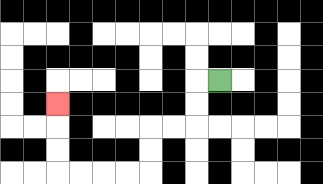{'start': '[9, 3]', 'end': '[2, 4]', 'path_directions': 'L,D,D,L,L,D,D,L,L,L,L,U,U,U', 'path_coordinates': '[[9, 3], [8, 3], [8, 4], [8, 5], [7, 5], [6, 5], [6, 6], [6, 7], [5, 7], [4, 7], [3, 7], [2, 7], [2, 6], [2, 5], [2, 4]]'}